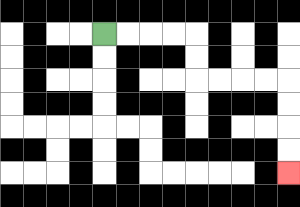{'start': '[4, 1]', 'end': '[12, 7]', 'path_directions': 'R,R,R,R,D,D,R,R,R,R,D,D,D,D', 'path_coordinates': '[[4, 1], [5, 1], [6, 1], [7, 1], [8, 1], [8, 2], [8, 3], [9, 3], [10, 3], [11, 3], [12, 3], [12, 4], [12, 5], [12, 6], [12, 7]]'}